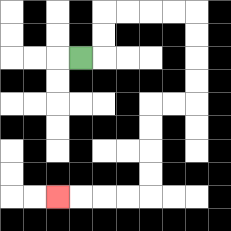{'start': '[3, 2]', 'end': '[2, 8]', 'path_directions': 'R,U,U,R,R,R,R,D,D,D,D,L,L,D,D,D,D,L,L,L,L', 'path_coordinates': '[[3, 2], [4, 2], [4, 1], [4, 0], [5, 0], [6, 0], [7, 0], [8, 0], [8, 1], [8, 2], [8, 3], [8, 4], [7, 4], [6, 4], [6, 5], [6, 6], [6, 7], [6, 8], [5, 8], [4, 8], [3, 8], [2, 8]]'}